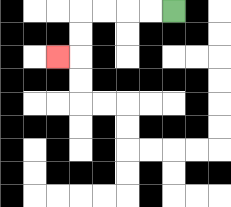{'start': '[7, 0]', 'end': '[2, 2]', 'path_directions': 'L,L,L,L,D,D,L', 'path_coordinates': '[[7, 0], [6, 0], [5, 0], [4, 0], [3, 0], [3, 1], [3, 2], [2, 2]]'}